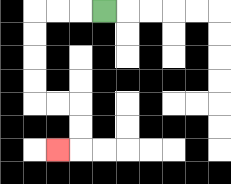{'start': '[4, 0]', 'end': '[2, 6]', 'path_directions': 'L,L,L,D,D,D,D,R,R,D,D,L', 'path_coordinates': '[[4, 0], [3, 0], [2, 0], [1, 0], [1, 1], [1, 2], [1, 3], [1, 4], [2, 4], [3, 4], [3, 5], [3, 6], [2, 6]]'}